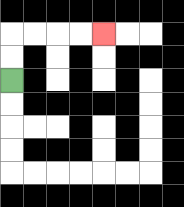{'start': '[0, 3]', 'end': '[4, 1]', 'path_directions': 'U,U,R,R,R,R', 'path_coordinates': '[[0, 3], [0, 2], [0, 1], [1, 1], [2, 1], [3, 1], [4, 1]]'}